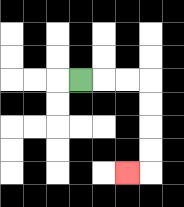{'start': '[3, 3]', 'end': '[5, 7]', 'path_directions': 'R,R,R,D,D,D,D,L', 'path_coordinates': '[[3, 3], [4, 3], [5, 3], [6, 3], [6, 4], [6, 5], [6, 6], [6, 7], [5, 7]]'}